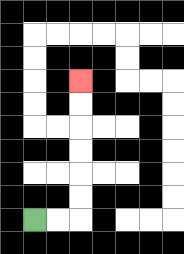{'start': '[1, 9]', 'end': '[3, 3]', 'path_directions': 'R,R,U,U,U,U,U,U', 'path_coordinates': '[[1, 9], [2, 9], [3, 9], [3, 8], [3, 7], [3, 6], [3, 5], [3, 4], [3, 3]]'}